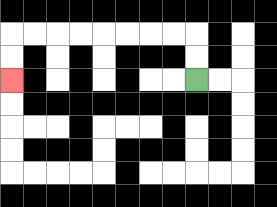{'start': '[8, 3]', 'end': '[0, 3]', 'path_directions': 'U,U,L,L,L,L,L,L,L,L,D,D', 'path_coordinates': '[[8, 3], [8, 2], [8, 1], [7, 1], [6, 1], [5, 1], [4, 1], [3, 1], [2, 1], [1, 1], [0, 1], [0, 2], [0, 3]]'}